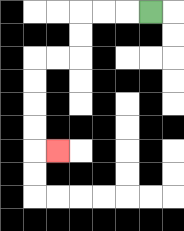{'start': '[6, 0]', 'end': '[2, 6]', 'path_directions': 'L,L,L,D,D,L,L,D,D,D,D,R', 'path_coordinates': '[[6, 0], [5, 0], [4, 0], [3, 0], [3, 1], [3, 2], [2, 2], [1, 2], [1, 3], [1, 4], [1, 5], [1, 6], [2, 6]]'}